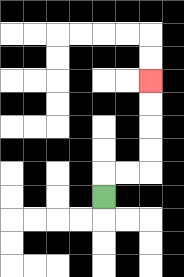{'start': '[4, 8]', 'end': '[6, 3]', 'path_directions': 'U,R,R,U,U,U,U', 'path_coordinates': '[[4, 8], [4, 7], [5, 7], [6, 7], [6, 6], [6, 5], [6, 4], [6, 3]]'}